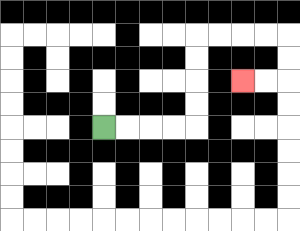{'start': '[4, 5]', 'end': '[10, 3]', 'path_directions': 'R,R,R,R,U,U,U,U,R,R,R,R,D,D,L,L', 'path_coordinates': '[[4, 5], [5, 5], [6, 5], [7, 5], [8, 5], [8, 4], [8, 3], [8, 2], [8, 1], [9, 1], [10, 1], [11, 1], [12, 1], [12, 2], [12, 3], [11, 3], [10, 3]]'}